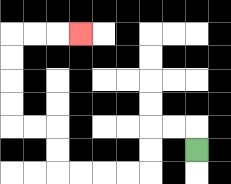{'start': '[8, 6]', 'end': '[3, 1]', 'path_directions': 'U,L,L,D,D,L,L,L,L,U,U,L,L,U,U,U,U,R,R,R', 'path_coordinates': '[[8, 6], [8, 5], [7, 5], [6, 5], [6, 6], [6, 7], [5, 7], [4, 7], [3, 7], [2, 7], [2, 6], [2, 5], [1, 5], [0, 5], [0, 4], [0, 3], [0, 2], [0, 1], [1, 1], [2, 1], [3, 1]]'}